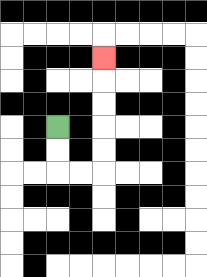{'start': '[2, 5]', 'end': '[4, 2]', 'path_directions': 'D,D,R,R,U,U,U,U,U', 'path_coordinates': '[[2, 5], [2, 6], [2, 7], [3, 7], [4, 7], [4, 6], [4, 5], [4, 4], [4, 3], [4, 2]]'}